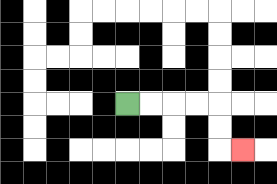{'start': '[5, 4]', 'end': '[10, 6]', 'path_directions': 'R,R,R,R,D,D,R', 'path_coordinates': '[[5, 4], [6, 4], [7, 4], [8, 4], [9, 4], [9, 5], [9, 6], [10, 6]]'}